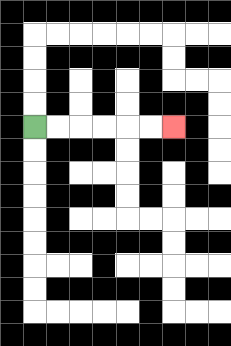{'start': '[1, 5]', 'end': '[7, 5]', 'path_directions': 'R,R,R,R,R,R', 'path_coordinates': '[[1, 5], [2, 5], [3, 5], [4, 5], [5, 5], [6, 5], [7, 5]]'}